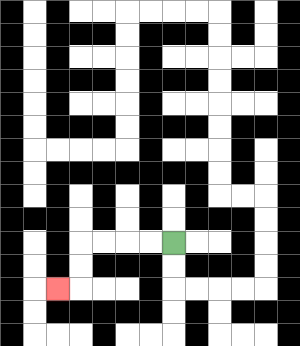{'start': '[7, 10]', 'end': '[2, 12]', 'path_directions': 'L,L,L,L,D,D,L', 'path_coordinates': '[[7, 10], [6, 10], [5, 10], [4, 10], [3, 10], [3, 11], [3, 12], [2, 12]]'}